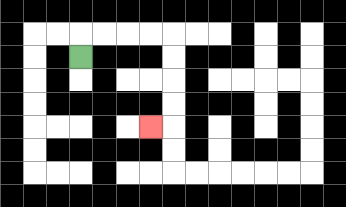{'start': '[3, 2]', 'end': '[6, 5]', 'path_directions': 'U,R,R,R,R,D,D,D,D,L', 'path_coordinates': '[[3, 2], [3, 1], [4, 1], [5, 1], [6, 1], [7, 1], [7, 2], [7, 3], [7, 4], [7, 5], [6, 5]]'}